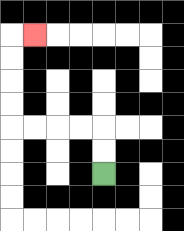{'start': '[4, 7]', 'end': '[1, 1]', 'path_directions': 'U,U,L,L,L,L,U,U,U,U,R', 'path_coordinates': '[[4, 7], [4, 6], [4, 5], [3, 5], [2, 5], [1, 5], [0, 5], [0, 4], [0, 3], [0, 2], [0, 1], [1, 1]]'}